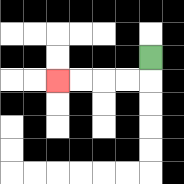{'start': '[6, 2]', 'end': '[2, 3]', 'path_directions': 'D,L,L,L,L', 'path_coordinates': '[[6, 2], [6, 3], [5, 3], [4, 3], [3, 3], [2, 3]]'}